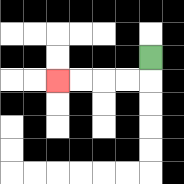{'start': '[6, 2]', 'end': '[2, 3]', 'path_directions': 'D,L,L,L,L', 'path_coordinates': '[[6, 2], [6, 3], [5, 3], [4, 3], [3, 3], [2, 3]]'}